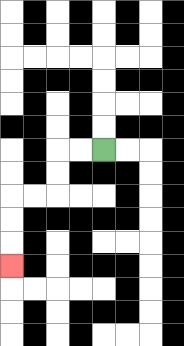{'start': '[4, 6]', 'end': '[0, 11]', 'path_directions': 'L,L,D,D,L,L,D,D,D', 'path_coordinates': '[[4, 6], [3, 6], [2, 6], [2, 7], [2, 8], [1, 8], [0, 8], [0, 9], [0, 10], [0, 11]]'}